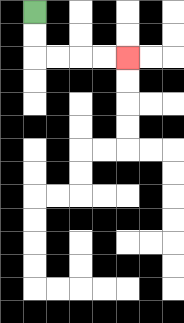{'start': '[1, 0]', 'end': '[5, 2]', 'path_directions': 'D,D,R,R,R,R', 'path_coordinates': '[[1, 0], [1, 1], [1, 2], [2, 2], [3, 2], [4, 2], [5, 2]]'}